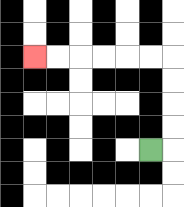{'start': '[6, 6]', 'end': '[1, 2]', 'path_directions': 'R,U,U,U,U,L,L,L,L,L,L', 'path_coordinates': '[[6, 6], [7, 6], [7, 5], [7, 4], [7, 3], [7, 2], [6, 2], [5, 2], [4, 2], [3, 2], [2, 2], [1, 2]]'}